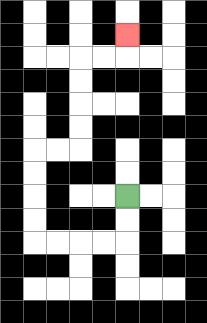{'start': '[5, 8]', 'end': '[5, 1]', 'path_directions': 'D,D,L,L,L,L,U,U,U,U,R,R,U,U,U,U,R,R,U', 'path_coordinates': '[[5, 8], [5, 9], [5, 10], [4, 10], [3, 10], [2, 10], [1, 10], [1, 9], [1, 8], [1, 7], [1, 6], [2, 6], [3, 6], [3, 5], [3, 4], [3, 3], [3, 2], [4, 2], [5, 2], [5, 1]]'}